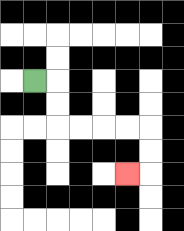{'start': '[1, 3]', 'end': '[5, 7]', 'path_directions': 'R,D,D,R,R,R,R,D,D,L', 'path_coordinates': '[[1, 3], [2, 3], [2, 4], [2, 5], [3, 5], [4, 5], [5, 5], [6, 5], [6, 6], [6, 7], [5, 7]]'}